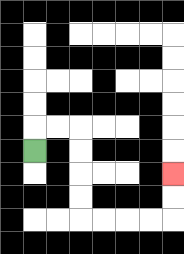{'start': '[1, 6]', 'end': '[7, 7]', 'path_directions': 'U,R,R,D,D,D,D,R,R,R,R,U,U', 'path_coordinates': '[[1, 6], [1, 5], [2, 5], [3, 5], [3, 6], [3, 7], [3, 8], [3, 9], [4, 9], [5, 9], [6, 9], [7, 9], [7, 8], [7, 7]]'}